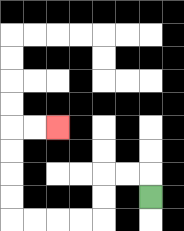{'start': '[6, 8]', 'end': '[2, 5]', 'path_directions': 'U,L,L,D,D,L,L,L,L,U,U,U,U,R,R', 'path_coordinates': '[[6, 8], [6, 7], [5, 7], [4, 7], [4, 8], [4, 9], [3, 9], [2, 9], [1, 9], [0, 9], [0, 8], [0, 7], [0, 6], [0, 5], [1, 5], [2, 5]]'}